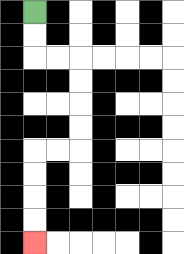{'start': '[1, 0]', 'end': '[1, 10]', 'path_directions': 'D,D,R,R,D,D,D,D,L,L,D,D,D,D', 'path_coordinates': '[[1, 0], [1, 1], [1, 2], [2, 2], [3, 2], [3, 3], [3, 4], [3, 5], [3, 6], [2, 6], [1, 6], [1, 7], [1, 8], [1, 9], [1, 10]]'}